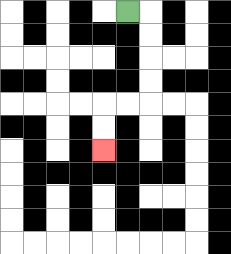{'start': '[5, 0]', 'end': '[4, 6]', 'path_directions': 'R,D,D,D,D,L,L,D,D', 'path_coordinates': '[[5, 0], [6, 0], [6, 1], [6, 2], [6, 3], [6, 4], [5, 4], [4, 4], [4, 5], [4, 6]]'}